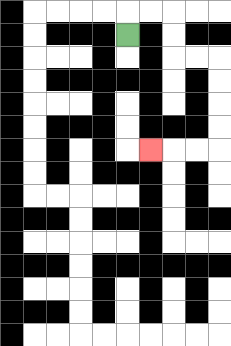{'start': '[5, 1]', 'end': '[6, 6]', 'path_directions': 'U,R,R,D,D,R,R,D,D,D,D,L,L,L', 'path_coordinates': '[[5, 1], [5, 0], [6, 0], [7, 0], [7, 1], [7, 2], [8, 2], [9, 2], [9, 3], [9, 4], [9, 5], [9, 6], [8, 6], [7, 6], [6, 6]]'}